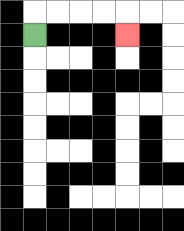{'start': '[1, 1]', 'end': '[5, 1]', 'path_directions': 'U,R,R,R,R,D', 'path_coordinates': '[[1, 1], [1, 0], [2, 0], [3, 0], [4, 0], [5, 0], [5, 1]]'}